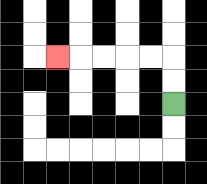{'start': '[7, 4]', 'end': '[2, 2]', 'path_directions': 'U,U,L,L,L,L,L', 'path_coordinates': '[[7, 4], [7, 3], [7, 2], [6, 2], [5, 2], [4, 2], [3, 2], [2, 2]]'}